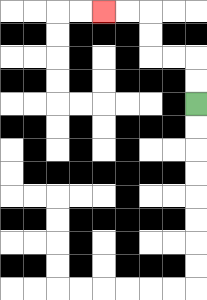{'start': '[8, 4]', 'end': '[4, 0]', 'path_directions': 'U,U,L,L,U,U,L,L', 'path_coordinates': '[[8, 4], [8, 3], [8, 2], [7, 2], [6, 2], [6, 1], [6, 0], [5, 0], [4, 0]]'}